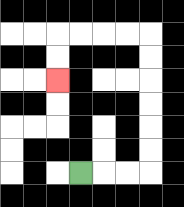{'start': '[3, 7]', 'end': '[2, 3]', 'path_directions': 'R,R,R,U,U,U,U,U,U,L,L,L,L,D,D', 'path_coordinates': '[[3, 7], [4, 7], [5, 7], [6, 7], [6, 6], [6, 5], [6, 4], [6, 3], [6, 2], [6, 1], [5, 1], [4, 1], [3, 1], [2, 1], [2, 2], [2, 3]]'}